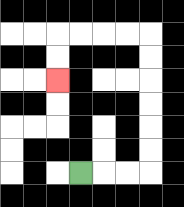{'start': '[3, 7]', 'end': '[2, 3]', 'path_directions': 'R,R,R,U,U,U,U,U,U,L,L,L,L,D,D', 'path_coordinates': '[[3, 7], [4, 7], [5, 7], [6, 7], [6, 6], [6, 5], [6, 4], [6, 3], [6, 2], [6, 1], [5, 1], [4, 1], [3, 1], [2, 1], [2, 2], [2, 3]]'}